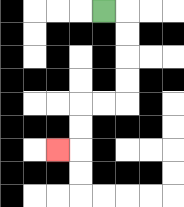{'start': '[4, 0]', 'end': '[2, 6]', 'path_directions': 'R,D,D,D,D,L,L,D,D,L', 'path_coordinates': '[[4, 0], [5, 0], [5, 1], [5, 2], [5, 3], [5, 4], [4, 4], [3, 4], [3, 5], [3, 6], [2, 6]]'}